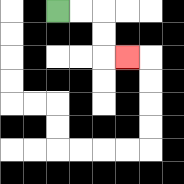{'start': '[2, 0]', 'end': '[5, 2]', 'path_directions': 'R,R,D,D,R', 'path_coordinates': '[[2, 0], [3, 0], [4, 0], [4, 1], [4, 2], [5, 2]]'}